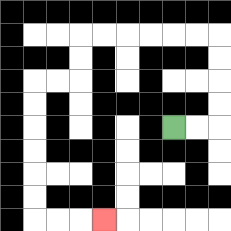{'start': '[7, 5]', 'end': '[4, 9]', 'path_directions': 'R,R,U,U,U,U,L,L,L,L,L,L,D,D,L,L,D,D,D,D,D,D,R,R,R', 'path_coordinates': '[[7, 5], [8, 5], [9, 5], [9, 4], [9, 3], [9, 2], [9, 1], [8, 1], [7, 1], [6, 1], [5, 1], [4, 1], [3, 1], [3, 2], [3, 3], [2, 3], [1, 3], [1, 4], [1, 5], [1, 6], [1, 7], [1, 8], [1, 9], [2, 9], [3, 9], [4, 9]]'}